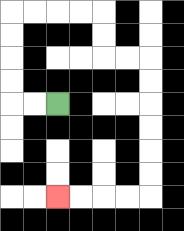{'start': '[2, 4]', 'end': '[2, 8]', 'path_directions': 'L,L,U,U,U,U,R,R,R,R,D,D,R,R,D,D,D,D,D,D,L,L,L,L', 'path_coordinates': '[[2, 4], [1, 4], [0, 4], [0, 3], [0, 2], [0, 1], [0, 0], [1, 0], [2, 0], [3, 0], [4, 0], [4, 1], [4, 2], [5, 2], [6, 2], [6, 3], [6, 4], [6, 5], [6, 6], [6, 7], [6, 8], [5, 8], [4, 8], [3, 8], [2, 8]]'}